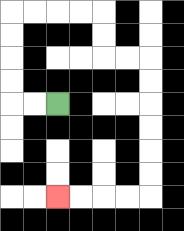{'start': '[2, 4]', 'end': '[2, 8]', 'path_directions': 'L,L,U,U,U,U,R,R,R,R,D,D,R,R,D,D,D,D,D,D,L,L,L,L', 'path_coordinates': '[[2, 4], [1, 4], [0, 4], [0, 3], [0, 2], [0, 1], [0, 0], [1, 0], [2, 0], [3, 0], [4, 0], [4, 1], [4, 2], [5, 2], [6, 2], [6, 3], [6, 4], [6, 5], [6, 6], [6, 7], [6, 8], [5, 8], [4, 8], [3, 8], [2, 8]]'}